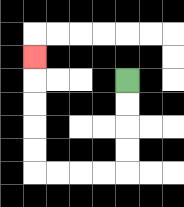{'start': '[5, 3]', 'end': '[1, 2]', 'path_directions': 'D,D,D,D,L,L,L,L,U,U,U,U,U', 'path_coordinates': '[[5, 3], [5, 4], [5, 5], [5, 6], [5, 7], [4, 7], [3, 7], [2, 7], [1, 7], [1, 6], [1, 5], [1, 4], [1, 3], [1, 2]]'}